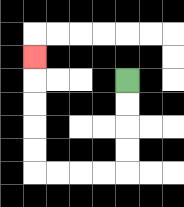{'start': '[5, 3]', 'end': '[1, 2]', 'path_directions': 'D,D,D,D,L,L,L,L,U,U,U,U,U', 'path_coordinates': '[[5, 3], [5, 4], [5, 5], [5, 6], [5, 7], [4, 7], [3, 7], [2, 7], [1, 7], [1, 6], [1, 5], [1, 4], [1, 3], [1, 2]]'}